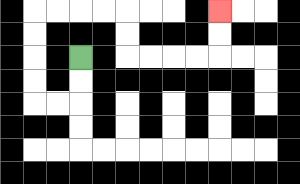{'start': '[3, 2]', 'end': '[9, 0]', 'path_directions': 'D,D,L,L,U,U,U,U,R,R,R,R,D,D,R,R,R,R,U,U', 'path_coordinates': '[[3, 2], [3, 3], [3, 4], [2, 4], [1, 4], [1, 3], [1, 2], [1, 1], [1, 0], [2, 0], [3, 0], [4, 0], [5, 0], [5, 1], [5, 2], [6, 2], [7, 2], [8, 2], [9, 2], [9, 1], [9, 0]]'}